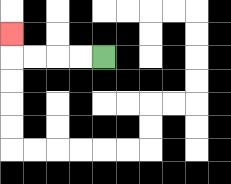{'start': '[4, 2]', 'end': '[0, 1]', 'path_directions': 'L,L,L,L,U', 'path_coordinates': '[[4, 2], [3, 2], [2, 2], [1, 2], [0, 2], [0, 1]]'}